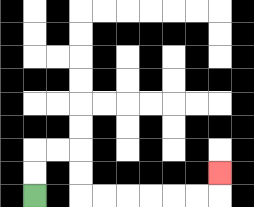{'start': '[1, 8]', 'end': '[9, 7]', 'path_directions': 'U,U,R,R,D,D,R,R,R,R,R,R,U', 'path_coordinates': '[[1, 8], [1, 7], [1, 6], [2, 6], [3, 6], [3, 7], [3, 8], [4, 8], [5, 8], [6, 8], [7, 8], [8, 8], [9, 8], [9, 7]]'}